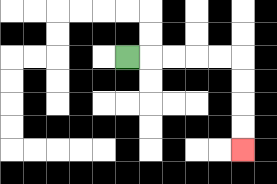{'start': '[5, 2]', 'end': '[10, 6]', 'path_directions': 'R,R,R,R,R,D,D,D,D', 'path_coordinates': '[[5, 2], [6, 2], [7, 2], [8, 2], [9, 2], [10, 2], [10, 3], [10, 4], [10, 5], [10, 6]]'}